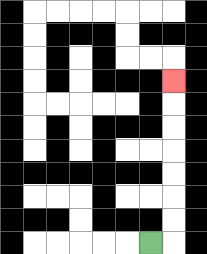{'start': '[6, 10]', 'end': '[7, 3]', 'path_directions': 'R,U,U,U,U,U,U,U', 'path_coordinates': '[[6, 10], [7, 10], [7, 9], [7, 8], [7, 7], [7, 6], [7, 5], [7, 4], [7, 3]]'}